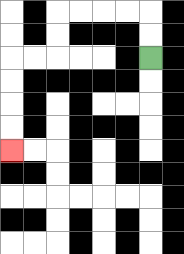{'start': '[6, 2]', 'end': '[0, 6]', 'path_directions': 'U,U,L,L,L,L,D,D,L,L,D,D,D,D', 'path_coordinates': '[[6, 2], [6, 1], [6, 0], [5, 0], [4, 0], [3, 0], [2, 0], [2, 1], [2, 2], [1, 2], [0, 2], [0, 3], [0, 4], [0, 5], [0, 6]]'}